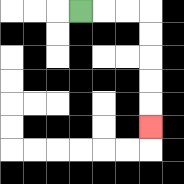{'start': '[3, 0]', 'end': '[6, 5]', 'path_directions': 'R,R,R,D,D,D,D,D', 'path_coordinates': '[[3, 0], [4, 0], [5, 0], [6, 0], [6, 1], [6, 2], [6, 3], [6, 4], [6, 5]]'}